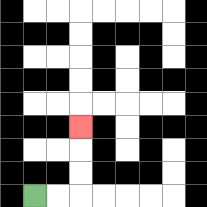{'start': '[1, 8]', 'end': '[3, 5]', 'path_directions': 'R,R,U,U,U', 'path_coordinates': '[[1, 8], [2, 8], [3, 8], [3, 7], [3, 6], [3, 5]]'}